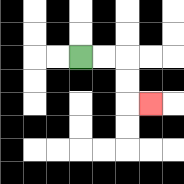{'start': '[3, 2]', 'end': '[6, 4]', 'path_directions': 'R,R,D,D,R', 'path_coordinates': '[[3, 2], [4, 2], [5, 2], [5, 3], [5, 4], [6, 4]]'}